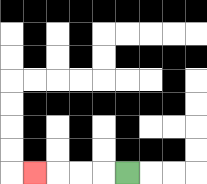{'start': '[5, 7]', 'end': '[1, 7]', 'path_directions': 'L,L,L,L', 'path_coordinates': '[[5, 7], [4, 7], [3, 7], [2, 7], [1, 7]]'}